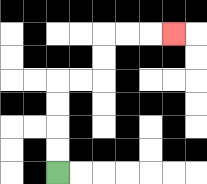{'start': '[2, 7]', 'end': '[7, 1]', 'path_directions': 'U,U,U,U,R,R,U,U,R,R,R', 'path_coordinates': '[[2, 7], [2, 6], [2, 5], [2, 4], [2, 3], [3, 3], [4, 3], [4, 2], [4, 1], [5, 1], [6, 1], [7, 1]]'}